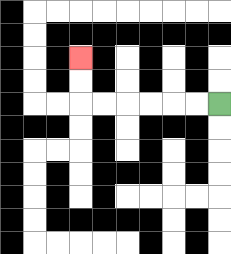{'start': '[9, 4]', 'end': '[3, 2]', 'path_directions': 'L,L,L,L,L,L,U,U', 'path_coordinates': '[[9, 4], [8, 4], [7, 4], [6, 4], [5, 4], [4, 4], [3, 4], [3, 3], [3, 2]]'}